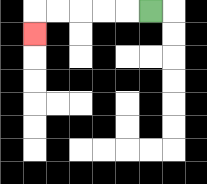{'start': '[6, 0]', 'end': '[1, 1]', 'path_directions': 'L,L,L,L,L,D', 'path_coordinates': '[[6, 0], [5, 0], [4, 0], [3, 0], [2, 0], [1, 0], [1, 1]]'}